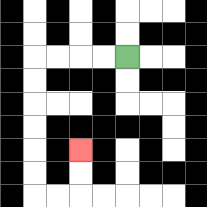{'start': '[5, 2]', 'end': '[3, 6]', 'path_directions': 'L,L,L,L,D,D,D,D,D,D,R,R,U,U', 'path_coordinates': '[[5, 2], [4, 2], [3, 2], [2, 2], [1, 2], [1, 3], [1, 4], [1, 5], [1, 6], [1, 7], [1, 8], [2, 8], [3, 8], [3, 7], [3, 6]]'}